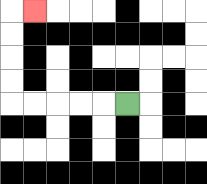{'start': '[5, 4]', 'end': '[1, 0]', 'path_directions': 'L,L,L,L,L,U,U,U,U,R', 'path_coordinates': '[[5, 4], [4, 4], [3, 4], [2, 4], [1, 4], [0, 4], [0, 3], [0, 2], [0, 1], [0, 0], [1, 0]]'}